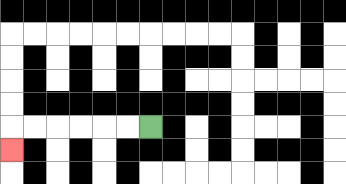{'start': '[6, 5]', 'end': '[0, 6]', 'path_directions': 'L,L,L,L,L,L,D', 'path_coordinates': '[[6, 5], [5, 5], [4, 5], [3, 5], [2, 5], [1, 5], [0, 5], [0, 6]]'}